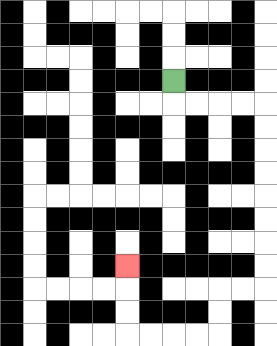{'start': '[7, 3]', 'end': '[5, 11]', 'path_directions': 'D,R,R,R,R,D,D,D,D,D,D,D,D,L,L,D,D,L,L,L,L,U,U,U', 'path_coordinates': '[[7, 3], [7, 4], [8, 4], [9, 4], [10, 4], [11, 4], [11, 5], [11, 6], [11, 7], [11, 8], [11, 9], [11, 10], [11, 11], [11, 12], [10, 12], [9, 12], [9, 13], [9, 14], [8, 14], [7, 14], [6, 14], [5, 14], [5, 13], [5, 12], [5, 11]]'}